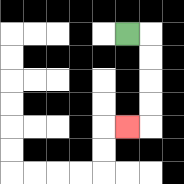{'start': '[5, 1]', 'end': '[5, 5]', 'path_directions': 'R,D,D,D,D,L', 'path_coordinates': '[[5, 1], [6, 1], [6, 2], [6, 3], [6, 4], [6, 5], [5, 5]]'}